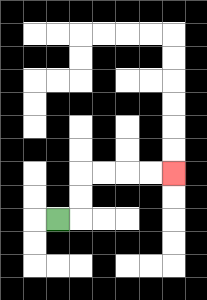{'start': '[2, 9]', 'end': '[7, 7]', 'path_directions': 'R,U,U,R,R,R,R', 'path_coordinates': '[[2, 9], [3, 9], [3, 8], [3, 7], [4, 7], [5, 7], [6, 7], [7, 7]]'}